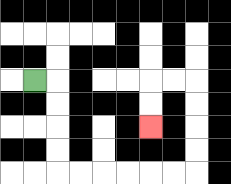{'start': '[1, 3]', 'end': '[6, 5]', 'path_directions': 'R,D,D,D,D,R,R,R,R,R,R,U,U,U,U,L,L,D,D', 'path_coordinates': '[[1, 3], [2, 3], [2, 4], [2, 5], [2, 6], [2, 7], [3, 7], [4, 7], [5, 7], [6, 7], [7, 7], [8, 7], [8, 6], [8, 5], [8, 4], [8, 3], [7, 3], [6, 3], [6, 4], [6, 5]]'}